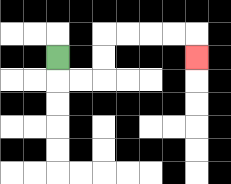{'start': '[2, 2]', 'end': '[8, 2]', 'path_directions': 'D,R,R,U,U,R,R,R,R,D', 'path_coordinates': '[[2, 2], [2, 3], [3, 3], [4, 3], [4, 2], [4, 1], [5, 1], [6, 1], [7, 1], [8, 1], [8, 2]]'}